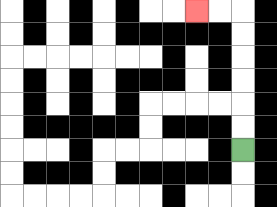{'start': '[10, 6]', 'end': '[8, 0]', 'path_directions': 'U,U,U,U,U,U,L,L', 'path_coordinates': '[[10, 6], [10, 5], [10, 4], [10, 3], [10, 2], [10, 1], [10, 0], [9, 0], [8, 0]]'}